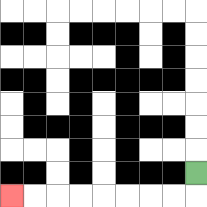{'start': '[8, 7]', 'end': '[0, 8]', 'path_directions': 'D,L,L,L,L,L,L,L,L', 'path_coordinates': '[[8, 7], [8, 8], [7, 8], [6, 8], [5, 8], [4, 8], [3, 8], [2, 8], [1, 8], [0, 8]]'}